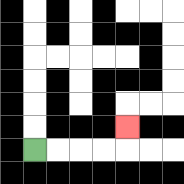{'start': '[1, 6]', 'end': '[5, 5]', 'path_directions': 'R,R,R,R,U', 'path_coordinates': '[[1, 6], [2, 6], [3, 6], [4, 6], [5, 6], [5, 5]]'}